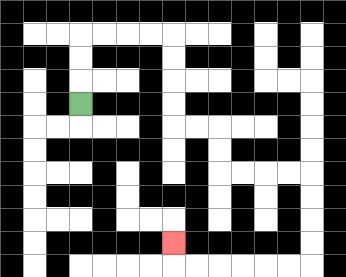{'start': '[3, 4]', 'end': '[7, 10]', 'path_directions': 'U,U,U,R,R,R,R,D,D,D,D,R,R,D,D,R,R,R,R,D,D,D,D,L,L,L,L,L,L,U', 'path_coordinates': '[[3, 4], [3, 3], [3, 2], [3, 1], [4, 1], [5, 1], [6, 1], [7, 1], [7, 2], [7, 3], [7, 4], [7, 5], [8, 5], [9, 5], [9, 6], [9, 7], [10, 7], [11, 7], [12, 7], [13, 7], [13, 8], [13, 9], [13, 10], [13, 11], [12, 11], [11, 11], [10, 11], [9, 11], [8, 11], [7, 11], [7, 10]]'}